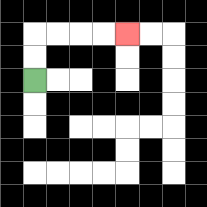{'start': '[1, 3]', 'end': '[5, 1]', 'path_directions': 'U,U,R,R,R,R', 'path_coordinates': '[[1, 3], [1, 2], [1, 1], [2, 1], [3, 1], [4, 1], [5, 1]]'}